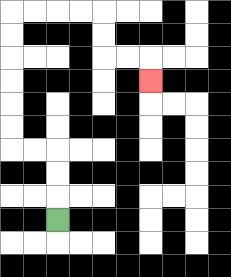{'start': '[2, 9]', 'end': '[6, 3]', 'path_directions': 'U,U,U,L,L,U,U,U,U,U,U,R,R,R,R,D,D,R,R,D', 'path_coordinates': '[[2, 9], [2, 8], [2, 7], [2, 6], [1, 6], [0, 6], [0, 5], [0, 4], [0, 3], [0, 2], [0, 1], [0, 0], [1, 0], [2, 0], [3, 0], [4, 0], [4, 1], [4, 2], [5, 2], [6, 2], [6, 3]]'}